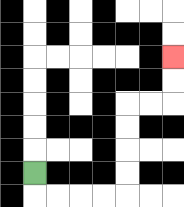{'start': '[1, 7]', 'end': '[7, 2]', 'path_directions': 'D,R,R,R,R,U,U,U,U,R,R,U,U', 'path_coordinates': '[[1, 7], [1, 8], [2, 8], [3, 8], [4, 8], [5, 8], [5, 7], [5, 6], [5, 5], [5, 4], [6, 4], [7, 4], [7, 3], [7, 2]]'}